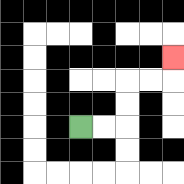{'start': '[3, 5]', 'end': '[7, 2]', 'path_directions': 'R,R,U,U,R,R,U', 'path_coordinates': '[[3, 5], [4, 5], [5, 5], [5, 4], [5, 3], [6, 3], [7, 3], [7, 2]]'}